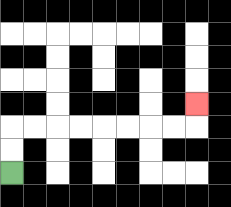{'start': '[0, 7]', 'end': '[8, 4]', 'path_directions': 'U,U,R,R,R,R,R,R,R,R,U', 'path_coordinates': '[[0, 7], [0, 6], [0, 5], [1, 5], [2, 5], [3, 5], [4, 5], [5, 5], [6, 5], [7, 5], [8, 5], [8, 4]]'}